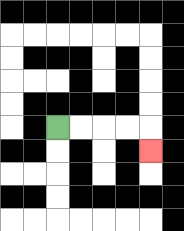{'start': '[2, 5]', 'end': '[6, 6]', 'path_directions': 'R,R,R,R,D', 'path_coordinates': '[[2, 5], [3, 5], [4, 5], [5, 5], [6, 5], [6, 6]]'}